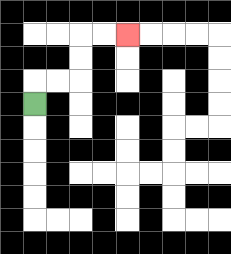{'start': '[1, 4]', 'end': '[5, 1]', 'path_directions': 'U,R,R,U,U,R,R', 'path_coordinates': '[[1, 4], [1, 3], [2, 3], [3, 3], [3, 2], [3, 1], [4, 1], [5, 1]]'}